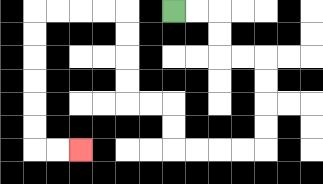{'start': '[7, 0]', 'end': '[3, 6]', 'path_directions': 'R,R,D,D,R,R,D,D,D,D,L,L,L,L,U,U,L,L,U,U,U,U,L,L,L,L,D,D,D,D,D,D,R,R', 'path_coordinates': '[[7, 0], [8, 0], [9, 0], [9, 1], [9, 2], [10, 2], [11, 2], [11, 3], [11, 4], [11, 5], [11, 6], [10, 6], [9, 6], [8, 6], [7, 6], [7, 5], [7, 4], [6, 4], [5, 4], [5, 3], [5, 2], [5, 1], [5, 0], [4, 0], [3, 0], [2, 0], [1, 0], [1, 1], [1, 2], [1, 3], [1, 4], [1, 5], [1, 6], [2, 6], [3, 6]]'}